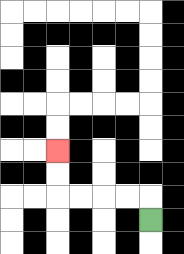{'start': '[6, 9]', 'end': '[2, 6]', 'path_directions': 'U,L,L,L,L,U,U', 'path_coordinates': '[[6, 9], [6, 8], [5, 8], [4, 8], [3, 8], [2, 8], [2, 7], [2, 6]]'}